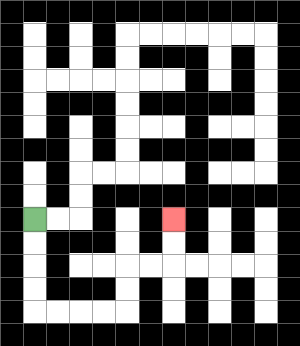{'start': '[1, 9]', 'end': '[7, 9]', 'path_directions': 'D,D,D,D,R,R,R,R,U,U,R,R,U,U', 'path_coordinates': '[[1, 9], [1, 10], [1, 11], [1, 12], [1, 13], [2, 13], [3, 13], [4, 13], [5, 13], [5, 12], [5, 11], [6, 11], [7, 11], [7, 10], [7, 9]]'}